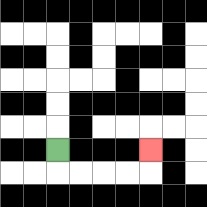{'start': '[2, 6]', 'end': '[6, 6]', 'path_directions': 'D,R,R,R,R,U', 'path_coordinates': '[[2, 6], [2, 7], [3, 7], [4, 7], [5, 7], [6, 7], [6, 6]]'}